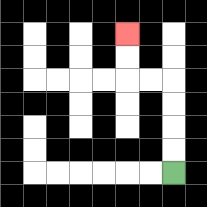{'start': '[7, 7]', 'end': '[5, 1]', 'path_directions': 'U,U,U,U,L,L,U,U', 'path_coordinates': '[[7, 7], [7, 6], [7, 5], [7, 4], [7, 3], [6, 3], [5, 3], [5, 2], [5, 1]]'}